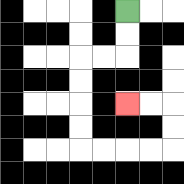{'start': '[5, 0]', 'end': '[5, 4]', 'path_directions': 'D,D,L,L,D,D,D,D,R,R,R,R,U,U,L,L', 'path_coordinates': '[[5, 0], [5, 1], [5, 2], [4, 2], [3, 2], [3, 3], [3, 4], [3, 5], [3, 6], [4, 6], [5, 6], [6, 6], [7, 6], [7, 5], [7, 4], [6, 4], [5, 4]]'}